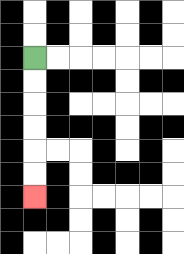{'start': '[1, 2]', 'end': '[1, 8]', 'path_directions': 'D,D,D,D,D,D', 'path_coordinates': '[[1, 2], [1, 3], [1, 4], [1, 5], [1, 6], [1, 7], [1, 8]]'}